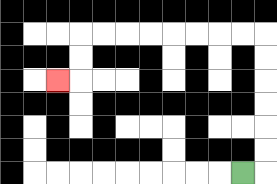{'start': '[10, 7]', 'end': '[2, 3]', 'path_directions': 'R,U,U,U,U,U,U,L,L,L,L,L,L,L,L,D,D,L', 'path_coordinates': '[[10, 7], [11, 7], [11, 6], [11, 5], [11, 4], [11, 3], [11, 2], [11, 1], [10, 1], [9, 1], [8, 1], [7, 1], [6, 1], [5, 1], [4, 1], [3, 1], [3, 2], [3, 3], [2, 3]]'}